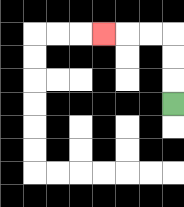{'start': '[7, 4]', 'end': '[4, 1]', 'path_directions': 'U,U,U,L,L,L', 'path_coordinates': '[[7, 4], [7, 3], [7, 2], [7, 1], [6, 1], [5, 1], [4, 1]]'}